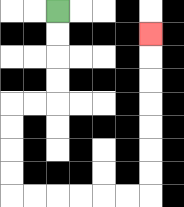{'start': '[2, 0]', 'end': '[6, 1]', 'path_directions': 'D,D,D,D,L,L,D,D,D,D,R,R,R,R,R,R,U,U,U,U,U,U,U', 'path_coordinates': '[[2, 0], [2, 1], [2, 2], [2, 3], [2, 4], [1, 4], [0, 4], [0, 5], [0, 6], [0, 7], [0, 8], [1, 8], [2, 8], [3, 8], [4, 8], [5, 8], [6, 8], [6, 7], [6, 6], [6, 5], [6, 4], [6, 3], [6, 2], [6, 1]]'}